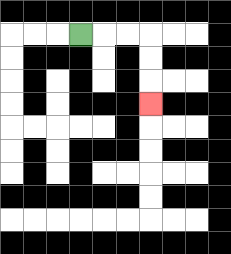{'start': '[3, 1]', 'end': '[6, 4]', 'path_directions': 'R,R,R,D,D,D', 'path_coordinates': '[[3, 1], [4, 1], [5, 1], [6, 1], [6, 2], [6, 3], [6, 4]]'}